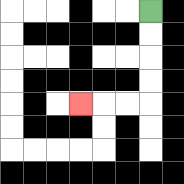{'start': '[6, 0]', 'end': '[3, 4]', 'path_directions': 'D,D,D,D,L,L,L', 'path_coordinates': '[[6, 0], [6, 1], [6, 2], [6, 3], [6, 4], [5, 4], [4, 4], [3, 4]]'}